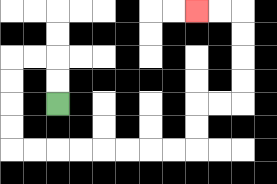{'start': '[2, 4]', 'end': '[8, 0]', 'path_directions': 'U,U,L,L,D,D,D,D,R,R,R,R,R,R,R,R,U,U,R,R,U,U,U,U,L,L', 'path_coordinates': '[[2, 4], [2, 3], [2, 2], [1, 2], [0, 2], [0, 3], [0, 4], [0, 5], [0, 6], [1, 6], [2, 6], [3, 6], [4, 6], [5, 6], [6, 6], [7, 6], [8, 6], [8, 5], [8, 4], [9, 4], [10, 4], [10, 3], [10, 2], [10, 1], [10, 0], [9, 0], [8, 0]]'}